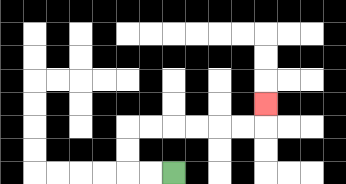{'start': '[7, 7]', 'end': '[11, 4]', 'path_directions': 'L,L,U,U,R,R,R,R,R,R,U', 'path_coordinates': '[[7, 7], [6, 7], [5, 7], [5, 6], [5, 5], [6, 5], [7, 5], [8, 5], [9, 5], [10, 5], [11, 5], [11, 4]]'}